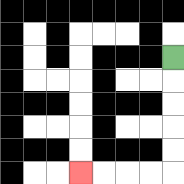{'start': '[7, 2]', 'end': '[3, 7]', 'path_directions': 'D,D,D,D,D,L,L,L,L', 'path_coordinates': '[[7, 2], [7, 3], [7, 4], [7, 5], [7, 6], [7, 7], [6, 7], [5, 7], [4, 7], [3, 7]]'}